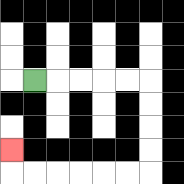{'start': '[1, 3]', 'end': '[0, 6]', 'path_directions': 'R,R,R,R,R,D,D,D,D,L,L,L,L,L,L,U', 'path_coordinates': '[[1, 3], [2, 3], [3, 3], [4, 3], [5, 3], [6, 3], [6, 4], [6, 5], [6, 6], [6, 7], [5, 7], [4, 7], [3, 7], [2, 7], [1, 7], [0, 7], [0, 6]]'}